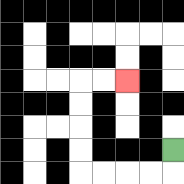{'start': '[7, 6]', 'end': '[5, 3]', 'path_directions': 'D,L,L,L,L,U,U,U,U,R,R', 'path_coordinates': '[[7, 6], [7, 7], [6, 7], [5, 7], [4, 7], [3, 7], [3, 6], [3, 5], [3, 4], [3, 3], [4, 3], [5, 3]]'}